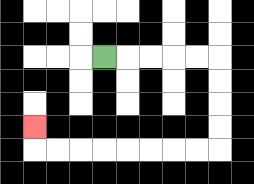{'start': '[4, 2]', 'end': '[1, 5]', 'path_directions': 'R,R,R,R,R,D,D,D,D,L,L,L,L,L,L,L,L,U', 'path_coordinates': '[[4, 2], [5, 2], [6, 2], [7, 2], [8, 2], [9, 2], [9, 3], [9, 4], [9, 5], [9, 6], [8, 6], [7, 6], [6, 6], [5, 6], [4, 6], [3, 6], [2, 6], [1, 6], [1, 5]]'}